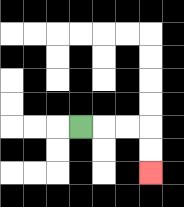{'start': '[3, 5]', 'end': '[6, 7]', 'path_directions': 'R,R,R,D,D', 'path_coordinates': '[[3, 5], [4, 5], [5, 5], [6, 5], [6, 6], [6, 7]]'}